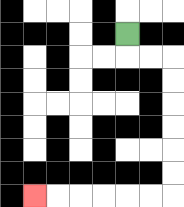{'start': '[5, 1]', 'end': '[1, 8]', 'path_directions': 'D,R,R,D,D,D,D,D,D,L,L,L,L,L,L', 'path_coordinates': '[[5, 1], [5, 2], [6, 2], [7, 2], [7, 3], [7, 4], [7, 5], [7, 6], [7, 7], [7, 8], [6, 8], [5, 8], [4, 8], [3, 8], [2, 8], [1, 8]]'}